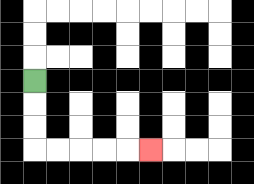{'start': '[1, 3]', 'end': '[6, 6]', 'path_directions': 'D,D,D,R,R,R,R,R', 'path_coordinates': '[[1, 3], [1, 4], [1, 5], [1, 6], [2, 6], [3, 6], [4, 6], [5, 6], [6, 6]]'}